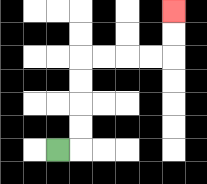{'start': '[2, 6]', 'end': '[7, 0]', 'path_directions': 'R,U,U,U,U,R,R,R,R,U,U', 'path_coordinates': '[[2, 6], [3, 6], [3, 5], [3, 4], [3, 3], [3, 2], [4, 2], [5, 2], [6, 2], [7, 2], [7, 1], [7, 0]]'}